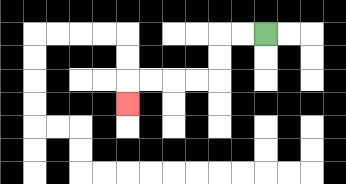{'start': '[11, 1]', 'end': '[5, 4]', 'path_directions': 'L,L,D,D,L,L,L,L,D', 'path_coordinates': '[[11, 1], [10, 1], [9, 1], [9, 2], [9, 3], [8, 3], [7, 3], [6, 3], [5, 3], [5, 4]]'}